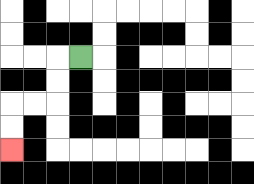{'start': '[3, 2]', 'end': '[0, 6]', 'path_directions': 'L,D,D,L,L,D,D', 'path_coordinates': '[[3, 2], [2, 2], [2, 3], [2, 4], [1, 4], [0, 4], [0, 5], [0, 6]]'}